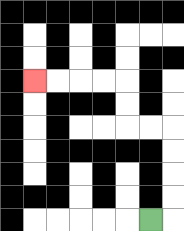{'start': '[6, 9]', 'end': '[1, 3]', 'path_directions': 'R,U,U,U,U,L,L,U,U,L,L,L,L', 'path_coordinates': '[[6, 9], [7, 9], [7, 8], [7, 7], [7, 6], [7, 5], [6, 5], [5, 5], [5, 4], [5, 3], [4, 3], [3, 3], [2, 3], [1, 3]]'}